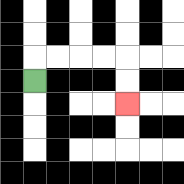{'start': '[1, 3]', 'end': '[5, 4]', 'path_directions': 'U,R,R,R,R,D,D', 'path_coordinates': '[[1, 3], [1, 2], [2, 2], [3, 2], [4, 2], [5, 2], [5, 3], [5, 4]]'}